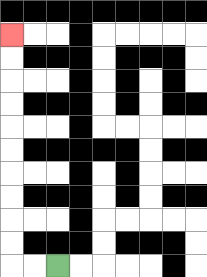{'start': '[2, 11]', 'end': '[0, 1]', 'path_directions': 'L,L,U,U,U,U,U,U,U,U,U,U', 'path_coordinates': '[[2, 11], [1, 11], [0, 11], [0, 10], [0, 9], [0, 8], [0, 7], [0, 6], [0, 5], [0, 4], [0, 3], [0, 2], [0, 1]]'}